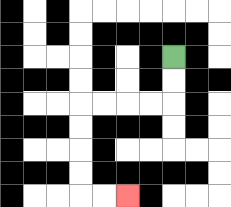{'start': '[7, 2]', 'end': '[5, 8]', 'path_directions': 'D,D,L,L,L,L,D,D,D,D,R,R', 'path_coordinates': '[[7, 2], [7, 3], [7, 4], [6, 4], [5, 4], [4, 4], [3, 4], [3, 5], [3, 6], [3, 7], [3, 8], [4, 8], [5, 8]]'}